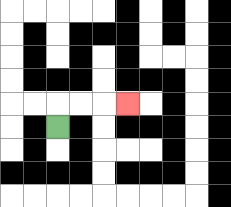{'start': '[2, 5]', 'end': '[5, 4]', 'path_directions': 'U,R,R,R', 'path_coordinates': '[[2, 5], [2, 4], [3, 4], [4, 4], [5, 4]]'}